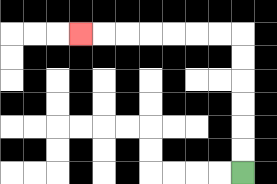{'start': '[10, 7]', 'end': '[3, 1]', 'path_directions': 'U,U,U,U,U,U,L,L,L,L,L,L,L', 'path_coordinates': '[[10, 7], [10, 6], [10, 5], [10, 4], [10, 3], [10, 2], [10, 1], [9, 1], [8, 1], [7, 1], [6, 1], [5, 1], [4, 1], [3, 1]]'}